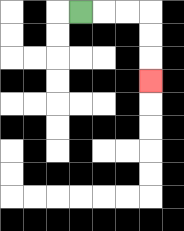{'start': '[3, 0]', 'end': '[6, 3]', 'path_directions': 'R,R,R,D,D,D', 'path_coordinates': '[[3, 0], [4, 0], [5, 0], [6, 0], [6, 1], [6, 2], [6, 3]]'}